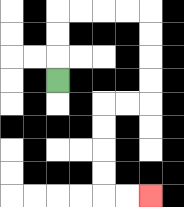{'start': '[2, 3]', 'end': '[6, 8]', 'path_directions': 'U,U,U,R,R,R,R,D,D,D,D,L,L,D,D,D,D,R,R', 'path_coordinates': '[[2, 3], [2, 2], [2, 1], [2, 0], [3, 0], [4, 0], [5, 0], [6, 0], [6, 1], [6, 2], [6, 3], [6, 4], [5, 4], [4, 4], [4, 5], [4, 6], [4, 7], [4, 8], [5, 8], [6, 8]]'}